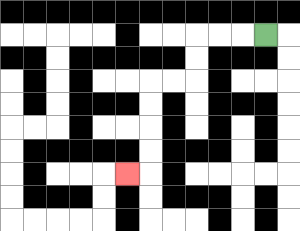{'start': '[11, 1]', 'end': '[5, 7]', 'path_directions': 'L,L,L,D,D,L,L,D,D,D,D,L', 'path_coordinates': '[[11, 1], [10, 1], [9, 1], [8, 1], [8, 2], [8, 3], [7, 3], [6, 3], [6, 4], [6, 5], [6, 6], [6, 7], [5, 7]]'}